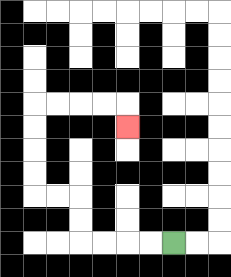{'start': '[7, 10]', 'end': '[5, 5]', 'path_directions': 'L,L,L,L,U,U,L,L,U,U,U,U,R,R,R,R,D', 'path_coordinates': '[[7, 10], [6, 10], [5, 10], [4, 10], [3, 10], [3, 9], [3, 8], [2, 8], [1, 8], [1, 7], [1, 6], [1, 5], [1, 4], [2, 4], [3, 4], [4, 4], [5, 4], [5, 5]]'}